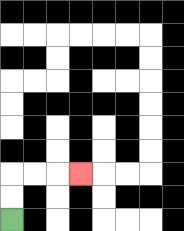{'start': '[0, 9]', 'end': '[3, 7]', 'path_directions': 'U,U,R,R,R', 'path_coordinates': '[[0, 9], [0, 8], [0, 7], [1, 7], [2, 7], [3, 7]]'}